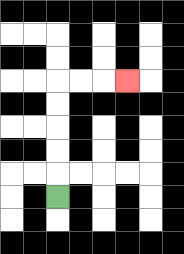{'start': '[2, 8]', 'end': '[5, 3]', 'path_directions': 'U,U,U,U,U,R,R,R', 'path_coordinates': '[[2, 8], [2, 7], [2, 6], [2, 5], [2, 4], [2, 3], [3, 3], [4, 3], [5, 3]]'}